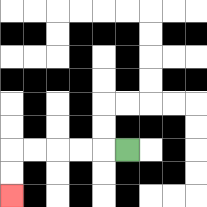{'start': '[5, 6]', 'end': '[0, 8]', 'path_directions': 'L,L,L,L,L,D,D', 'path_coordinates': '[[5, 6], [4, 6], [3, 6], [2, 6], [1, 6], [0, 6], [0, 7], [0, 8]]'}